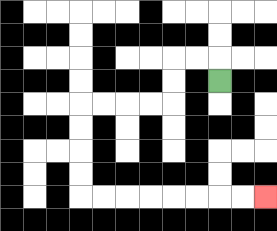{'start': '[9, 3]', 'end': '[11, 8]', 'path_directions': 'U,L,L,D,D,L,L,L,L,D,D,D,D,R,R,R,R,R,R,R,R', 'path_coordinates': '[[9, 3], [9, 2], [8, 2], [7, 2], [7, 3], [7, 4], [6, 4], [5, 4], [4, 4], [3, 4], [3, 5], [3, 6], [3, 7], [3, 8], [4, 8], [5, 8], [6, 8], [7, 8], [8, 8], [9, 8], [10, 8], [11, 8]]'}